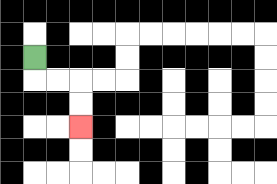{'start': '[1, 2]', 'end': '[3, 5]', 'path_directions': 'D,R,R,D,D', 'path_coordinates': '[[1, 2], [1, 3], [2, 3], [3, 3], [3, 4], [3, 5]]'}